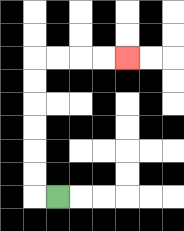{'start': '[2, 8]', 'end': '[5, 2]', 'path_directions': 'L,U,U,U,U,U,U,R,R,R,R', 'path_coordinates': '[[2, 8], [1, 8], [1, 7], [1, 6], [1, 5], [1, 4], [1, 3], [1, 2], [2, 2], [3, 2], [4, 2], [5, 2]]'}